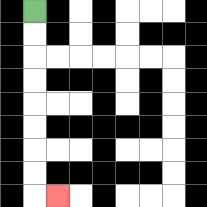{'start': '[1, 0]', 'end': '[2, 8]', 'path_directions': 'D,D,D,D,D,D,D,D,R', 'path_coordinates': '[[1, 0], [1, 1], [1, 2], [1, 3], [1, 4], [1, 5], [1, 6], [1, 7], [1, 8], [2, 8]]'}